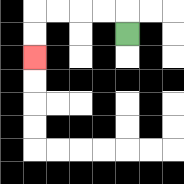{'start': '[5, 1]', 'end': '[1, 2]', 'path_directions': 'U,L,L,L,L,D,D', 'path_coordinates': '[[5, 1], [5, 0], [4, 0], [3, 0], [2, 0], [1, 0], [1, 1], [1, 2]]'}